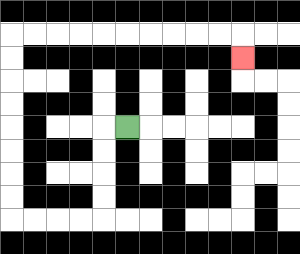{'start': '[5, 5]', 'end': '[10, 2]', 'path_directions': 'L,D,D,D,D,L,L,L,L,U,U,U,U,U,U,U,U,R,R,R,R,R,R,R,R,R,R,D', 'path_coordinates': '[[5, 5], [4, 5], [4, 6], [4, 7], [4, 8], [4, 9], [3, 9], [2, 9], [1, 9], [0, 9], [0, 8], [0, 7], [0, 6], [0, 5], [0, 4], [0, 3], [0, 2], [0, 1], [1, 1], [2, 1], [3, 1], [4, 1], [5, 1], [6, 1], [7, 1], [8, 1], [9, 1], [10, 1], [10, 2]]'}